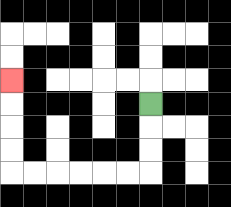{'start': '[6, 4]', 'end': '[0, 3]', 'path_directions': 'D,D,D,L,L,L,L,L,L,U,U,U,U', 'path_coordinates': '[[6, 4], [6, 5], [6, 6], [6, 7], [5, 7], [4, 7], [3, 7], [2, 7], [1, 7], [0, 7], [0, 6], [0, 5], [0, 4], [0, 3]]'}